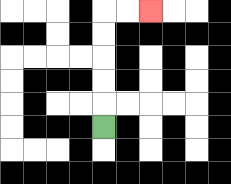{'start': '[4, 5]', 'end': '[6, 0]', 'path_directions': 'U,U,U,U,U,R,R', 'path_coordinates': '[[4, 5], [4, 4], [4, 3], [4, 2], [4, 1], [4, 0], [5, 0], [6, 0]]'}